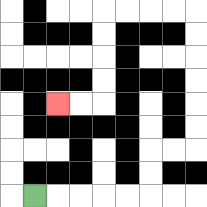{'start': '[1, 8]', 'end': '[2, 4]', 'path_directions': 'R,R,R,R,R,U,U,R,R,U,U,U,U,U,U,L,L,L,L,D,D,D,D,L,L', 'path_coordinates': '[[1, 8], [2, 8], [3, 8], [4, 8], [5, 8], [6, 8], [6, 7], [6, 6], [7, 6], [8, 6], [8, 5], [8, 4], [8, 3], [8, 2], [8, 1], [8, 0], [7, 0], [6, 0], [5, 0], [4, 0], [4, 1], [4, 2], [4, 3], [4, 4], [3, 4], [2, 4]]'}